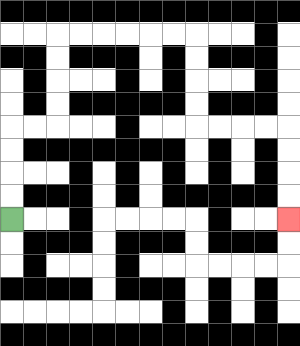{'start': '[0, 9]', 'end': '[12, 9]', 'path_directions': 'U,U,U,U,R,R,U,U,U,U,R,R,R,R,R,R,D,D,D,D,R,R,R,R,D,D,D,D', 'path_coordinates': '[[0, 9], [0, 8], [0, 7], [0, 6], [0, 5], [1, 5], [2, 5], [2, 4], [2, 3], [2, 2], [2, 1], [3, 1], [4, 1], [5, 1], [6, 1], [7, 1], [8, 1], [8, 2], [8, 3], [8, 4], [8, 5], [9, 5], [10, 5], [11, 5], [12, 5], [12, 6], [12, 7], [12, 8], [12, 9]]'}